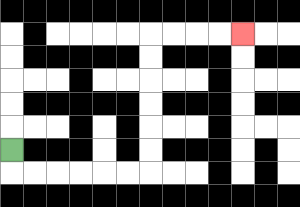{'start': '[0, 6]', 'end': '[10, 1]', 'path_directions': 'D,R,R,R,R,R,R,U,U,U,U,U,U,R,R,R,R', 'path_coordinates': '[[0, 6], [0, 7], [1, 7], [2, 7], [3, 7], [4, 7], [5, 7], [6, 7], [6, 6], [6, 5], [6, 4], [6, 3], [6, 2], [6, 1], [7, 1], [8, 1], [9, 1], [10, 1]]'}